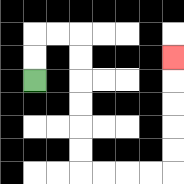{'start': '[1, 3]', 'end': '[7, 2]', 'path_directions': 'U,U,R,R,D,D,D,D,D,D,R,R,R,R,U,U,U,U,U', 'path_coordinates': '[[1, 3], [1, 2], [1, 1], [2, 1], [3, 1], [3, 2], [3, 3], [3, 4], [3, 5], [3, 6], [3, 7], [4, 7], [5, 7], [6, 7], [7, 7], [7, 6], [7, 5], [7, 4], [7, 3], [7, 2]]'}